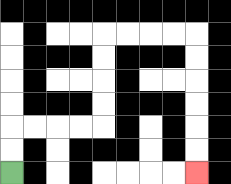{'start': '[0, 7]', 'end': '[8, 7]', 'path_directions': 'U,U,R,R,R,R,U,U,U,U,R,R,R,R,D,D,D,D,D,D', 'path_coordinates': '[[0, 7], [0, 6], [0, 5], [1, 5], [2, 5], [3, 5], [4, 5], [4, 4], [4, 3], [4, 2], [4, 1], [5, 1], [6, 1], [7, 1], [8, 1], [8, 2], [8, 3], [8, 4], [8, 5], [8, 6], [8, 7]]'}